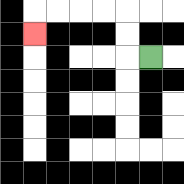{'start': '[6, 2]', 'end': '[1, 1]', 'path_directions': 'L,U,U,L,L,L,L,D', 'path_coordinates': '[[6, 2], [5, 2], [5, 1], [5, 0], [4, 0], [3, 0], [2, 0], [1, 0], [1, 1]]'}